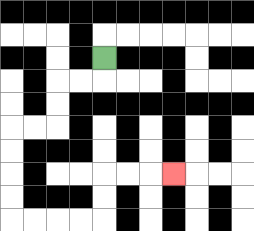{'start': '[4, 2]', 'end': '[7, 7]', 'path_directions': 'D,L,L,D,D,L,L,D,D,D,D,R,R,R,R,U,U,R,R,R', 'path_coordinates': '[[4, 2], [4, 3], [3, 3], [2, 3], [2, 4], [2, 5], [1, 5], [0, 5], [0, 6], [0, 7], [0, 8], [0, 9], [1, 9], [2, 9], [3, 9], [4, 9], [4, 8], [4, 7], [5, 7], [6, 7], [7, 7]]'}